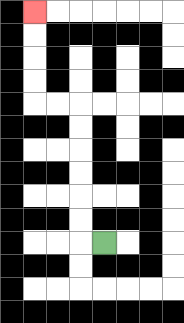{'start': '[4, 10]', 'end': '[1, 0]', 'path_directions': 'L,U,U,U,U,U,U,L,L,U,U,U,U', 'path_coordinates': '[[4, 10], [3, 10], [3, 9], [3, 8], [3, 7], [3, 6], [3, 5], [3, 4], [2, 4], [1, 4], [1, 3], [1, 2], [1, 1], [1, 0]]'}